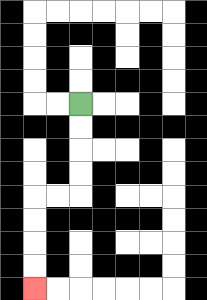{'start': '[3, 4]', 'end': '[1, 12]', 'path_directions': 'D,D,D,D,L,L,D,D,D,D', 'path_coordinates': '[[3, 4], [3, 5], [3, 6], [3, 7], [3, 8], [2, 8], [1, 8], [1, 9], [1, 10], [1, 11], [1, 12]]'}